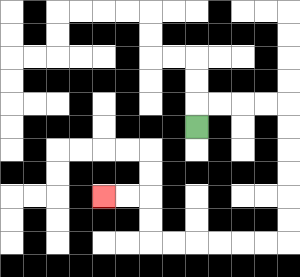{'start': '[8, 5]', 'end': '[4, 8]', 'path_directions': 'U,R,R,R,R,D,D,D,D,D,D,L,L,L,L,L,L,U,U,L,L', 'path_coordinates': '[[8, 5], [8, 4], [9, 4], [10, 4], [11, 4], [12, 4], [12, 5], [12, 6], [12, 7], [12, 8], [12, 9], [12, 10], [11, 10], [10, 10], [9, 10], [8, 10], [7, 10], [6, 10], [6, 9], [6, 8], [5, 8], [4, 8]]'}